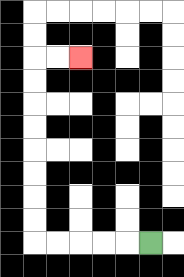{'start': '[6, 10]', 'end': '[3, 2]', 'path_directions': 'L,L,L,L,L,U,U,U,U,U,U,U,U,R,R', 'path_coordinates': '[[6, 10], [5, 10], [4, 10], [3, 10], [2, 10], [1, 10], [1, 9], [1, 8], [1, 7], [1, 6], [1, 5], [1, 4], [1, 3], [1, 2], [2, 2], [3, 2]]'}